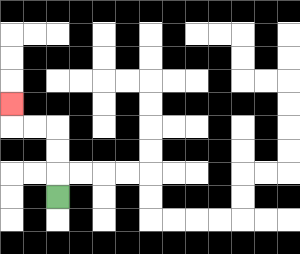{'start': '[2, 8]', 'end': '[0, 4]', 'path_directions': 'U,U,U,L,L,U', 'path_coordinates': '[[2, 8], [2, 7], [2, 6], [2, 5], [1, 5], [0, 5], [0, 4]]'}